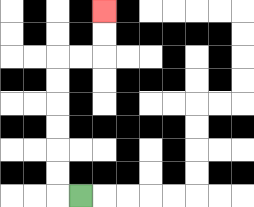{'start': '[3, 8]', 'end': '[4, 0]', 'path_directions': 'L,U,U,U,U,U,U,R,R,U,U', 'path_coordinates': '[[3, 8], [2, 8], [2, 7], [2, 6], [2, 5], [2, 4], [2, 3], [2, 2], [3, 2], [4, 2], [4, 1], [4, 0]]'}